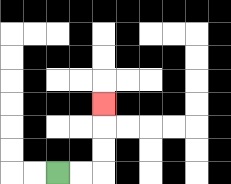{'start': '[2, 7]', 'end': '[4, 4]', 'path_directions': 'R,R,U,U,U', 'path_coordinates': '[[2, 7], [3, 7], [4, 7], [4, 6], [4, 5], [4, 4]]'}